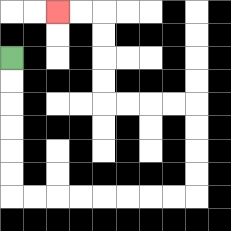{'start': '[0, 2]', 'end': '[2, 0]', 'path_directions': 'D,D,D,D,D,D,R,R,R,R,R,R,R,R,U,U,U,U,L,L,L,L,U,U,U,U,L,L', 'path_coordinates': '[[0, 2], [0, 3], [0, 4], [0, 5], [0, 6], [0, 7], [0, 8], [1, 8], [2, 8], [3, 8], [4, 8], [5, 8], [6, 8], [7, 8], [8, 8], [8, 7], [8, 6], [8, 5], [8, 4], [7, 4], [6, 4], [5, 4], [4, 4], [4, 3], [4, 2], [4, 1], [4, 0], [3, 0], [2, 0]]'}